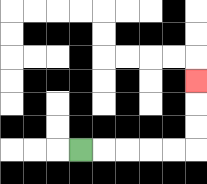{'start': '[3, 6]', 'end': '[8, 3]', 'path_directions': 'R,R,R,R,R,U,U,U', 'path_coordinates': '[[3, 6], [4, 6], [5, 6], [6, 6], [7, 6], [8, 6], [8, 5], [8, 4], [8, 3]]'}